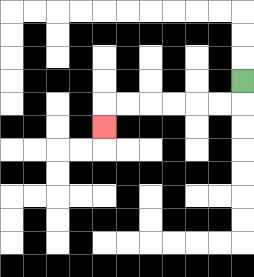{'start': '[10, 3]', 'end': '[4, 5]', 'path_directions': 'D,L,L,L,L,L,L,D', 'path_coordinates': '[[10, 3], [10, 4], [9, 4], [8, 4], [7, 4], [6, 4], [5, 4], [4, 4], [4, 5]]'}